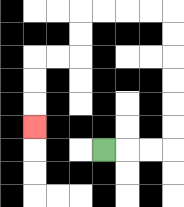{'start': '[4, 6]', 'end': '[1, 5]', 'path_directions': 'R,R,R,U,U,U,U,U,U,L,L,L,L,D,D,L,L,D,D,D', 'path_coordinates': '[[4, 6], [5, 6], [6, 6], [7, 6], [7, 5], [7, 4], [7, 3], [7, 2], [7, 1], [7, 0], [6, 0], [5, 0], [4, 0], [3, 0], [3, 1], [3, 2], [2, 2], [1, 2], [1, 3], [1, 4], [1, 5]]'}